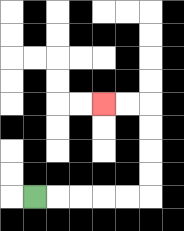{'start': '[1, 8]', 'end': '[4, 4]', 'path_directions': 'R,R,R,R,R,U,U,U,U,L,L', 'path_coordinates': '[[1, 8], [2, 8], [3, 8], [4, 8], [5, 8], [6, 8], [6, 7], [6, 6], [6, 5], [6, 4], [5, 4], [4, 4]]'}